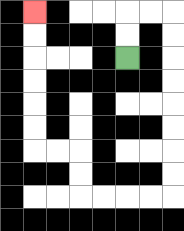{'start': '[5, 2]', 'end': '[1, 0]', 'path_directions': 'U,U,R,R,D,D,D,D,D,D,D,D,L,L,L,L,U,U,L,L,U,U,U,U,U,U', 'path_coordinates': '[[5, 2], [5, 1], [5, 0], [6, 0], [7, 0], [7, 1], [7, 2], [7, 3], [7, 4], [7, 5], [7, 6], [7, 7], [7, 8], [6, 8], [5, 8], [4, 8], [3, 8], [3, 7], [3, 6], [2, 6], [1, 6], [1, 5], [1, 4], [1, 3], [1, 2], [1, 1], [1, 0]]'}